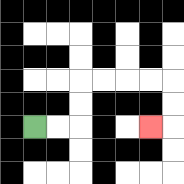{'start': '[1, 5]', 'end': '[6, 5]', 'path_directions': 'R,R,U,U,R,R,R,R,D,D,L', 'path_coordinates': '[[1, 5], [2, 5], [3, 5], [3, 4], [3, 3], [4, 3], [5, 3], [6, 3], [7, 3], [7, 4], [7, 5], [6, 5]]'}